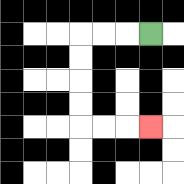{'start': '[6, 1]', 'end': '[6, 5]', 'path_directions': 'L,L,L,D,D,D,D,R,R,R', 'path_coordinates': '[[6, 1], [5, 1], [4, 1], [3, 1], [3, 2], [3, 3], [3, 4], [3, 5], [4, 5], [5, 5], [6, 5]]'}